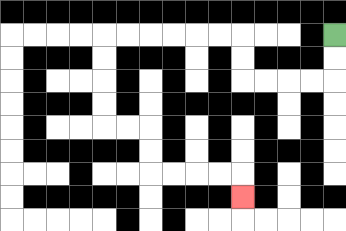{'start': '[14, 1]', 'end': '[10, 8]', 'path_directions': 'D,D,L,L,L,L,U,U,L,L,L,L,L,L,D,D,D,D,R,R,D,D,R,R,R,R,D', 'path_coordinates': '[[14, 1], [14, 2], [14, 3], [13, 3], [12, 3], [11, 3], [10, 3], [10, 2], [10, 1], [9, 1], [8, 1], [7, 1], [6, 1], [5, 1], [4, 1], [4, 2], [4, 3], [4, 4], [4, 5], [5, 5], [6, 5], [6, 6], [6, 7], [7, 7], [8, 7], [9, 7], [10, 7], [10, 8]]'}